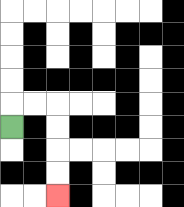{'start': '[0, 5]', 'end': '[2, 8]', 'path_directions': 'U,R,R,D,D,D,D', 'path_coordinates': '[[0, 5], [0, 4], [1, 4], [2, 4], [2, 5], [2, 6], [2, 7], [2, 8]]'}